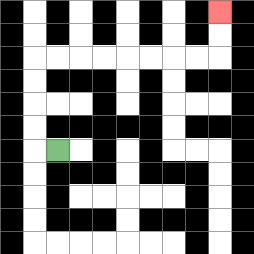{'start': '[2, 6]', 'end': '[9, 0]', 'path_directions': 'L,U,U,U,U,R,R,R,R,R,R,R,R,U,U', 'path_coordinates': '[[2, 6], [1, 6], [1, 5], [1, 4], [1, 3], [1, 2], [2, 2], [3, 2], [4, 2], [5, 2], [6, 2], [7, 2], [8, 2], [9, 2], [9, 1], [9, 0]]'}